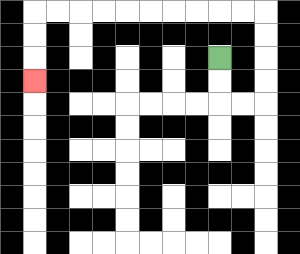{'start': '[9, 2]', 'end': '[1, 3]', 'path_directions': 'D,D,R,R,U,U,U,U,L,L,L,L,L,L,L,L,L,L,D,D,D', 'path_coordinates': '[[9, 2], [9, 3], [9, 4], [10, 4], [11, 4], [11, 3], [11, 2], [11, 1], [11, 0], [10, 0], [9, 0], [8, 0], [7, 0], [6, 0], [5, 0], [4, 0], [3, 0], [2, 0], [1, 0], [1, 1], [1, 2], [1, 3]]'}